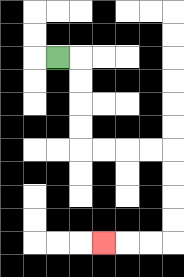{'start': '[2, 2]', 'end': '[4, 10]', 'path_directions': 'R,D,D,D,D,R,R,R,R,D,D,D,D,L,L,L', 'path_coordinates': '[[2, 2], [3, 2], [3, 3], [3, 4], [3, 5], [3, 6], [4, 6], [5, 6], [6, 6], [7, 6], [7, 7], [7, 8], [7, 9], [7, 10], [6, 10], [5, 10], [4, 10]]'}